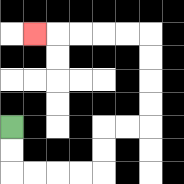{'start': '[0, 5]', 'end': '[1, 1]', 'path_directions': 'D,D,R,R,R,R,U,U,R,R,U,U,U,U,L,L,L,L,L', 'path_coordinates': '[[0, 5], [0, 6], [0, 7], [1, 7], [2, 7], [3, 7], [4, 7], [4, 6], [4, 5], [5, 5], [6, 5], [6, 4], [6, 3], [6, 2], [6, 1], [5, 1], [4, 1], [3, 1], [2, 1], [1, 1]]'}